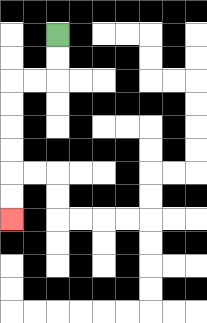{'start': '[2, 1]', 'end': '[0, 9]', 'path_directions': 'D,D,L,L,D,D,D,D,D,D', 'path_coordinates': '[[2, 1], [2, 2], [2, 3], [1, 3], [0, 3], [0, 4], [0, 5], [0, 6], [0, 7], [0, 8], [0, 9]]'}